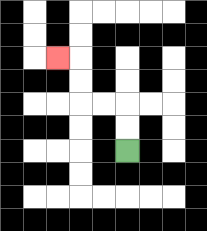{'start': '[5, 6]', 'end': '[2, 2]', 'path_directions': 'U,U,L,L,U,U,L', 'path_coordinates': '[[5, 6], [5, 5], [5, 4], [4, 4], [3, 4], [3, 3], [3, 2], [2, 2]]'}